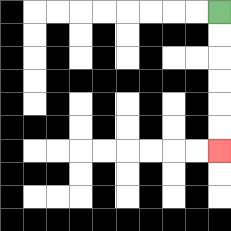{'start': '[9, 0]', 'end': '[9, 6]', 'path_directions': 'D,D,D,D,D,D', 'path_coordinates': '[[9, 0], [9, 1], [9, 2], [9, 3], [9, 4], [9, 5], [9, 6]]'}